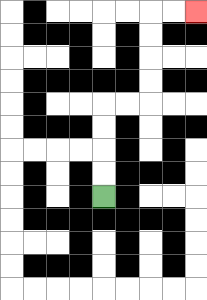{'start': '[4, 8]', 'end': '[8, 0]', 'path_directions': 'U,U,U,U,R,R,U,U,U,U,R,R', 'path_coordinates': '[[4, 8], [4, 7], [4, 6], [4, 5], [4, 4], [5, 4], [6, 4], [6, 3], [6, 2], [6, 1], [6, 0], [7, 0], [8, 0]]'}